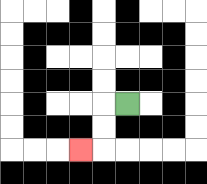{'start': '[5, 4]', 'end': '[3, 6]', 'path_directions': 'L,D,D,L', 'path_coordinates': '[[5, 4], [4, 4], [4, 5], [4, 6], [3, 6]]'}